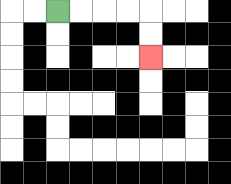{'start': '[2, 0]', 'end': '[6, 2]', 'path_directions': 'R,R,R,R,D,D', 'path_coordinates': '[[2, 0], [3, 0], [4, 0], [5, 0], [6, 0], [6, 1], [6, 2]]'}